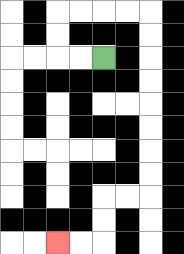{'start': '[4, 2]', 'end': '[2, 10]', 'path_directions': 'L,L,U,U,R,R,R,R,D,D,D,D,D,D,D,D,L,L,D,D,L,L', 'path_coordinates': '[[4, 2], [3, 2], [2, 2], [2, 1], [2, 0], [3, 0], [4, 0], [5, 0], [6, 0], [6, 1], [6, 2], [6, 3], [6, 4], [6, 5], [6, 6], [6, 7], [6, 8], [5, 8], [4, 8], [4, 9], [4, 10], [3, 10], [2, 10]]'}